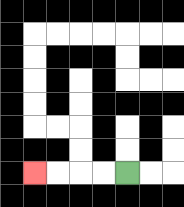{'start': '[5, 7]', 'end': '[1, 7]', 'path_directions': 'L,L,L,L', 'path_coordinates': '[[5, 7], [4, 7], [3, 7], [2, 7], [1, 7]]'}